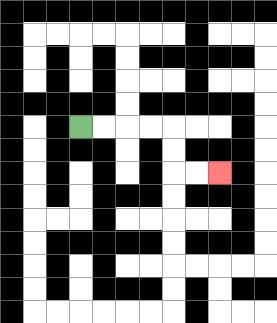{'start': '[3, 5]', 'end': '[9, 7]', 'path_directions': 'R,R,R,R,D,D,R,R', 'path_coordinates': '[[3, 5], [4, 5], [5, 5], [6, 5], [7, 5], [7, 6], [7, 7], [8, 7], [9, 7]]'}